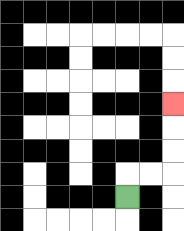{'start': '[5, 8]', 'end': '[7, 4]', 'path_directions': 'U,R,R,U,U,U', 'path_coordinates': '[[5, 8], [5, 7], [6, 7], [7, 7], [7, 6], [7, 5], [7, 4]]'}